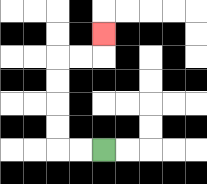{'start': '[4, 6]', 'end': '[4, 1]', 'path_directions': 'L,L,U,U,U,U,R,R,U', 'path_coordinates': '[[4, 6], [3, 6], [2, 6], [2, 5], [2, 4], [2, 3], [2, 2], [3, 2], [4, 2], [4, 1]]'}